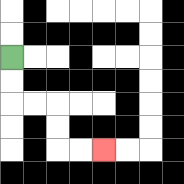{'start': '[0, 2]', 'end': '[4, 6]', 'path_directions': 'D,D,R,R,D,D,R,R', 'path_coordinates': '[[0, 2], [0, 3], [0, 4], [1, 4], [2, 4], [2, 5], [2, 6], [3, 6], [4, 6]]'}